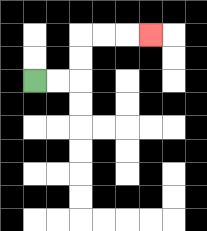{'start': '[1, 3]', 'end': '[6, 1]', 'path_directions': 'R,R,U,U,R,R,R', 'path_coordinates': '[[1, 3], [2, 3], [3, 3], [3, 2], [3, 1], [4, 1], [5, 1], [6, 1]]'}